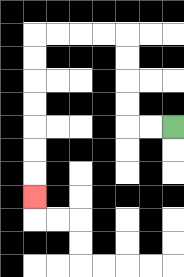{'start': '[7, 5]', 'end': '[1, 8]', 'path_directions': 'L,L,U,U,U,U,L,L,L,L,D,D,D,D,D,D,D', 'path_coordinates': '[[7, 5], [6, 5], [5, 5], [5, 4], [5, 3], [5, 2], [5, 1], [4, 1], [3, 1], [2, 1], [1, 1], [1, 2], [1, 3], [1, 4], [1, 5], [1, 6], [1, 7], [1, 8]]'}